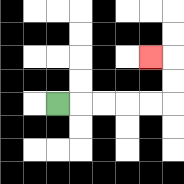{'start': '[2, 4]', 'end': '[6, 2]', 'path_directions': 'R,R,R,R,R,U,U,L', 'path_coordinates': '[[2, 4], [3, 4], [4, 4], [5, 4], [6, 4], [7, 4], [7, 3], [7, 2], [6, 2]]'}